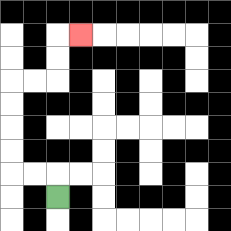{'start': '[2, 8]', 'end': '[3, 1]', 'path_directions': 'U,L,L,U,U,U,U,R,R,U,U,R', 'path_coordinates': '[[2, 8], [2, 7], [1, 7], [0, 7], [0, 6], [0, 5], [0, 4], [0, 3], [1, 3], [2, 3], [2, 2], [2, 1], [3, 1]]'}